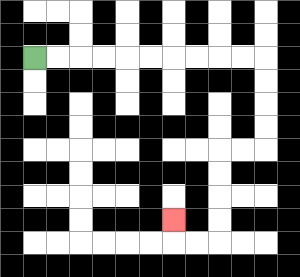{'start': '[1, 2]', 'end': '[7, 9]', 'path_directions': 'R,R,R,R,R,R,R,R,R,R,D,D,D,D,L,L,D,D,D,D,L,L,U', 'path_coordinates': '[[1, 2], [2, 2], [3, 2], [4, 2], [5, 2], [6, 2], [7, 2], [8, 2], [9, 2], [10, 2], [11, 2], [11, 3], [11, 4], [11, 5], [11, 6], [10, 6], [9, 6], [9, 7], [9, 8], [9, 9], [9, 10], [8, 10], [7, 10], [7, 9]]'}